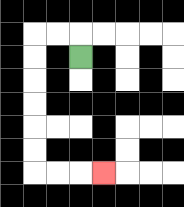{'start': '[3, 2]', 'end': '[4, 7]', 'path_directions': 'U,L,L,D,D,D,D,D,D,R,R,R', 'path_coordinates': '[[3, 2], [3, 1], [2, 1], [1, 1], [1, 2], [1, 3], [1, 4], [1, 5], [1, 6], [1, 7], [2, 7], [3, 7], [4, 7]]'}